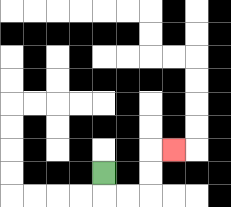{'start': '[4, 7]', 'end': '[7, 6]', 'path_directions': 'D,R,R,U,U,R', 'path_coordinates': '[[4, 7], [4, 8], [5, 8], [6, 8], [6, 7], [6, 6], [7, 6]]'}